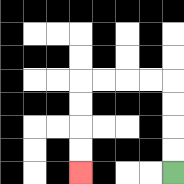{'start': '[7, 7]', 'end': '[3, 7]', 'path_directions': 'U,U,U,U,L,L,L,L,D,D,D,D', 'path_coordinates': '[[7, 7], [7, 6], [7, 5], [7, 4], [7, 3], [6, 3], [5, 3], [4, 3], [3, 3], [3, 4], [3, 5], [3, 6], [3, 7]]'}